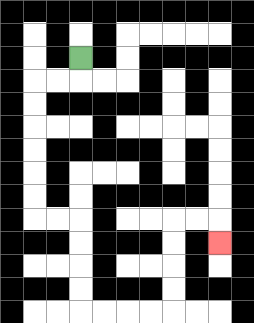{'start': '[3, 2]', 'end': '[9, 10]', 'path_directions': 'D,L,L,D,D,D,D,D,D,R,R,D,D,D,D,R,R,R,R,U,U,U,U,R,R,D', 'path_coordinates': '[[3, 2], [3, 3], [2, 3], [1, 3], [1, 4], [1, 5], [1, 6], [1, 7], [1, 8], [1, 9], [2, 9], [3, 9], [3, 10], [3, 11], [3, 12], [3, 13], [4, 13], [5, 13], [6, 13], [7, 13], [7, 12], [7, 11], [7, 10], [7, 9], [8, 9], [9, 9], [9, 10]]'}